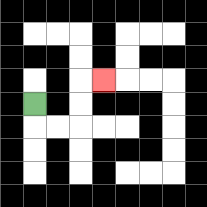{'start': '[1, 4]', 'end': '[4, 3]', 'path_directions': 'D,R,R,U,U,R', 'path_coordinates': '[[1, 4], [1, 5], [2, 5], [3, 5], [3, 4], [3, 3], [4, 3]]'}